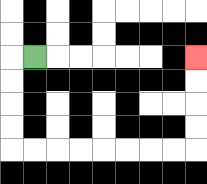{'start': '[1, 2]', 'end': '[8, 2]', 'path_directions': 'L,D,D,D,D,R,R,R,R,R,R,R,R,U,U,U,U', 'path_coordinates': '[[1, 2], [0, 2], [0, 3], [0, 4], [0, 5], [0, 6], [1, 6], [2, 6], [3, 6], [4, 6], [5, 6], [6, 6], [7, 6], [8, 6], [8, 5], [8, 4], [8, 3], [8, 2]]'}